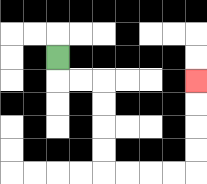{'start': '[2, 2]', 'end': '[8, 3]', 'path_directions': 'D,R,R,D,D,D,D,R,R,R,R,U,U,U,U', 'path_coordinates': '[[2, 2], [2, 3], [3, 3], [4, 3], [4, 4], [4, 5], [4, 6], [4, 7], [5, 7], [6, 7], [7, 7], [8, 7], [8, 6], [8, 5], [8, 4], [8, 3]]'}